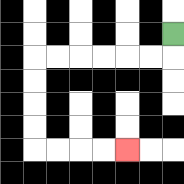{'start': '[7, 1]', 'end': '[5, 6]', 'path_directions': 'D,L,L,L,L,L,L,D,D,D,D,R,R,R,R', 'path_coordinates': '[[7, 1], [7, 2], [6, 2], [5, 2], [4, 2], [3, 2], [2, 2], [1, 2], [1, 3], [1, 4], [1, 5], [1, 6], [2, 6], [3, 6], [4, 6], [5, 6]]'}